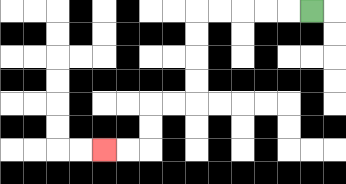{'start': '[13, 0]', 'end': '[4, 6]', 'path_directions': 'L,L,L,L,L,D,D,D,D,L,L,D,D,L,L', 'path_coordinates': '[[13, 0], [12, 0], [11, 0], [10, 0], [9, 0], [8, 0], [8, 1], [8, 2], [8, 3], [8, 4], [7, 4], [6, 4], [6, 5], [6, 6], [5, 6], [4, 6]]'}